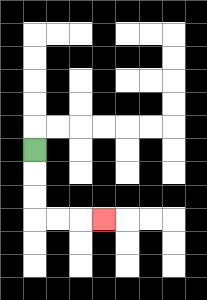{'start': '[1, 6]', 'end': '[4, 9]', 'path_directions': 'D,D,D,R,R,R', 'path_coordinates': '[[1, 6], [1, 7], [1, 8], [1, 9], [2, 9], [3, 9], [4, 9]]'}